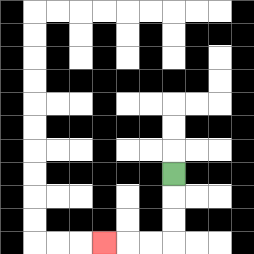{'start': '[7, 7]', 'end': '[4, 10]', 'path_directions': 'D,D,D,L,L,L', 'path_coordinates': '[[7, 7], [7, 8], [7, 9], [7, 10], [6, 10], [5, 10], [4, 10]]'}